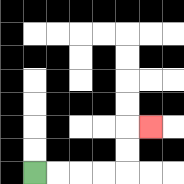{'start': '[1, 7]', 'end': '[6, 5]', 'path_directions': 'R,R,R,R,U,U,R', 'path_coordinates': '[[1, 7], [2, 7], [3, 7], [4, 7], [5, 7], [5, 6], [5, 5], [6, 5]]'}